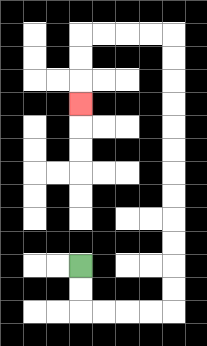{'start': '[3, 11]', 'end': '[3, 4]', 'path_directions': 'D,D,R,R,R,R,U,U,U,U,U,U,U,U,U,U,U,U,L,L,L,L,D,D,D', 'path_coordinates': '[[3, 11], [3, 12], [3, 13], [4, 13], [5, 13], [6, 13], [7, 13], [7, 12], [7, 11], [7, 10], [7, 9], [7, 8], [7, 7], [7, 6], [7, 5], [7, 4], [7, 3], [7, 2], [7, 1], [6, 1], [5, 1], [4, 1], [3, 1], [3, 2], [3, 3], [3, 4]]'}